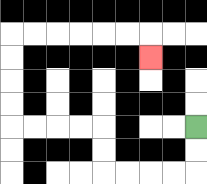{'start': '[8, 5]', 'end': '[6, 2]', 'path_directions': 'D,D,L,L,L,L,U,U,L,L,L,L,U,U,U,U,R,R,R,R,R,R,D', 'path_coordinates': '[[8, 5], [8, 6], [8, 7], [7, 7], [6, 7], [5, 7], [4, 7], [4, 6], [4, 5], [3, 5], [2, 5], [1, 5], [0, 5], [0, 4], [0, 3], [0, 2], [0, 1], [1, 1], [2, 1], [3, 1], [4, 1], [5, 1], [6, 1], [6, 2]]'}